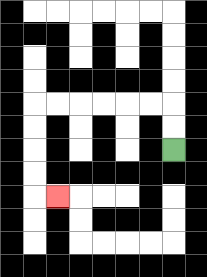{'start': '[7, 6]', 'end': '[2, 8]', 'path_directions': 'U,U,L,L,L,L,L,L,D,D,D,D,R', 'path_coordinates': '[[7, 6], [7, 5], [7, 4], [6, 4], [5, 4], [4, 4], [3, 4], [2, 4], [1, 4], [1, 5], [1, 6], [1, 7], [1, 8], [2, 8]]'}